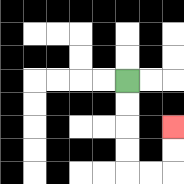{'start': '[5, 3]', 'end': '[7, 5]', 'path_directions': 'D,D,D,D,R,R,U,U', 'path_coordinates': '[[5, 3], [5, 4], [5, 5], [5, 6], [5, 7], [6, 7], [7, 7], [7, 6], [7, 5]]'}